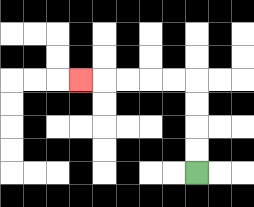{'start': '[8, 7]', 'end': '[3, 3]', 'path_directions': 'U,U,U,U,L,L,L,L,L', 'path_coordinates': '[[8, 7], [8, 6], [8, 5], [8, 4], [8, 3], [7, 3], [6, 3], [5, 3], [4, 3], [3, 3]]'}